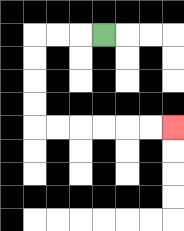{'start': '[4, 1]', 'end': '[7, 5]', 'path_directions': 'L,L,L,D,D,D,D,R,R,R,R,R,R', 'path_coordinates': '[[4, 1], [3, 1], [2, 1], [1, 1], [1, 2], [1, 3], [1, 4], [1, 5], [2, 5], [3, 5], [4, 5], [5, 5], [6, 5], [7, 5]]'}